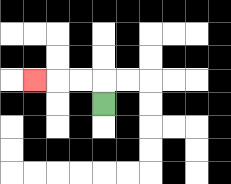{'start': '[4, 4]', 'end': '[1, 3]', 'path_directions': 'U,L,L,L', 'path_coordinates': '[[4, 4], [4, 3], [3, 3], [2, 3], [1, 3]]'}